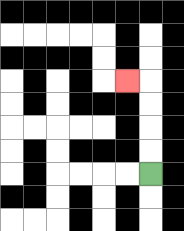{'start': '[6, 7]', 'end': '[5, 3]', 'path_directions': 'U,U,U,U,L', 'path_coordinates': '[[6, 7], [6, 6], [6, 5], [6, 4], [6, 3], [5, 3]]'}